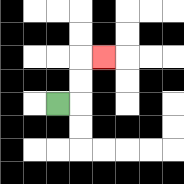{'start': '[2, 4]', 'end': '[4, 2]', 'path_directions': 'R,U,U,R', 'path_coordinates': '[[2, 4], [3, 4], [3, 3], [3, 2], [4, 2]]'}